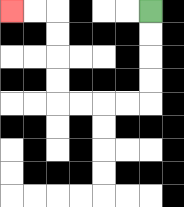{'start': '[6, 0]', 'end': '[0, 0]', 'path_directions': 'D,D,D,D,L,L,L,L,U,U,U,U,L,L', 'path_coordinates': '[[6, 0], [6, 1], [6, 2], [6, 3], [6, 4], [5, 4], [4, 4], [3, 4], [2, 4], [2, 3], [2, 2], [2, 1], [2, 0], [1, 0], [0, 0]]'}